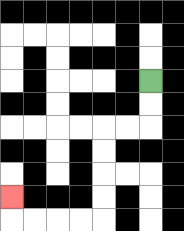{'start': '[6, 3]', 'end': '[0, 8]', 'path_directions': 'D,D,L,L,D,D,D,D,L,L,L,L,U', 'path_coordinates': '[[6, 3], [6, 4], [6, 5], [5, 5], [4, 5], [4, 6], [4, 7], [4, 8], [4, 9], [3, 9], [2, 9], [1, 9], [0, 9], [0, 8]]'}